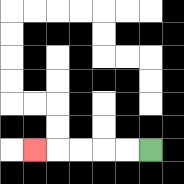{'start': '[6, 6]', 'end': '[1, 6]', 'path_directions': 'L,L,L,L,L', 'path_coordinates': '[[6, 6], [5, 6], [4, 6], [3, 6], [2, 6], [1, 6]]'}